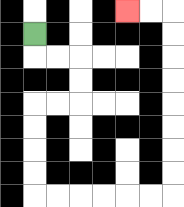{'start': '[1, 1]', 'end': '[5, 0]', 'path_directions': 'D,R,R,D,D,L,L,D,D,D,D,R,R,R,R,R,R,U,U,U,U,U,U,U,U,L,L', 'path_coordinates': '[[1, 1], [1, 2], [2, 2], [3, 2], [3, 3], [3, 4], [2, 4], [1, 4], [1, 5], [1, 6], [1, 7], [1, 8], [2, 8], [3, 8], [4, 8], [5, 8], [6, 8], [7, 8], [7, 7], [7, 6], [7, 5], [7, 4], [7, 3], [7, 2], [7, 1], [7, 0], [6, 0], [5, 0]]'}